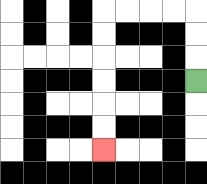{'start': '[8, 3]', 'end': '[4, 6]', 'path_directions': 'U,U,U,L,L,L,L,D,D,D,D,D,D', 'path_coordinates': '[[8, 3], [8, 2], [8, 1], [8, 0], [7, 0], [6, 0], [5, 0], [4, 0], [4, 1], [4, 2], [4, 3], [4, 4], [4, 5], [4, 6]]'}